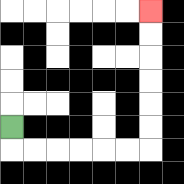{'start': '[0, 5]', 'end': '[6, 0]', 'path_directions': 'D,R,R,R,R,R,R,U,U,U,U,U,U', 'path_coordinates': '[[0, 5], [0, 6], [1, 6], [2, 6], [3, 6], [4, 6], [5, 6], [6, 6], [6, 5], [6, 4], [6, 3], [6, 2], [6, 1], [6, 0]]'}